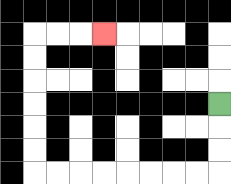{'start': '[9, 4]', 'end': '[4, 1]', 'path_directions': 'D,D,D,L,L,L,L,L,L,L,L,U,U,U,U,U,U,R,R,R', 'path_coordinates': '[[9, 4], [9, 5], [9, 6], [9, 7], [8, 7], [7, 7], [6, 7], [5, 7], [4, 7], [3, 7], [2, 7], [1, 7], [1, 6], [1, 5], [1, 4], [1, 3], [1, 2], [1, 1], [2, 1], [3, 1], [4, 1]]'}